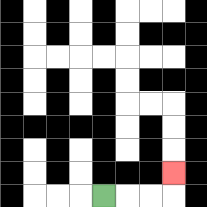{'start': '[4, 8]', 'end': '[7, 7]', 'path_directions': 'R,R,R,U', 'path_coordinates': '[[4, 8], [5, 8], [6, 8], [7, 8], [7, 7]]'}